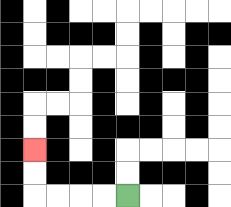{'start': '[5, 8]', 'end': '[1, 6]', 'path_directions': 'L,L,L,L,U,U', 'path_coordinates': '[[5, 8], [4, 8], [3, 8], [2, 8], [1, 8], [1, 7], [1, 6]]'}